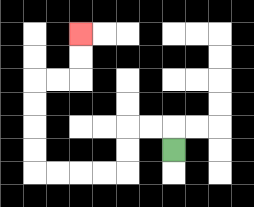{'start': '[7, 6]', 'end': '[3, 1]', 'path_directions': 'U,L,L,D,D,L,L,L,L,U,U,U,U,R,R,U,U', 'path_coordinates': '[[7, 6], [7, 5], [6, 5], [5, 5], [5, 6], [5, 7], [4, 7], [3, 7], [2, 7], [1, 7], [1, 6], [1, 5], [1, 4], [1, 3], [2, 3], [3, 3], [3, 2], [3, 1]]'}